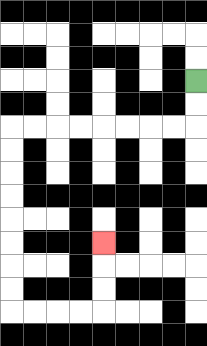{'start': '[8, 3]', 'end': '[4, 10]', 'path_directions': 'D,D,L,L,L,L,L,L,L,L,D,D,D,D,D,D,D,D,R,R,R,R,U,U,U', 'path_coordinates': '[[8, 3], [8, 4], [8, 5], [7, 5], [6, 5], [5, 5], [4, 5], [3, 5], [2, 5], [1, 5], [0, 5], [0, 6], [0, 7], [0, 8], [0, 9], [0, 10], [0, 11], [0, 12], [0, 13], [1, 13], [2, 13], [3, 13], [4, 13], [4, 12], [4, 11], [4, 10]]'}